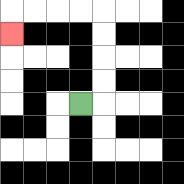{'start': '[3, 4]', 'end': '[0, 1]', 'path_directions': 'R,U,U,U,U,L,L,L,L,D', 'path_coordinates': '[[3, 4], [4, 4], [4, 3], [4, 2], [4, 1], [4, 0], [3, 0], [2, 0], [1, 0], [0, 0], [0, 1]]'}